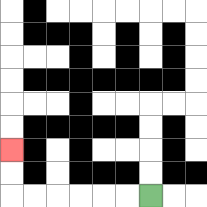{'start': '[6, 8]', 'end': '[0, 6]', 'path_directions': 'L,L,L,L,L,L,U,U', 'path_coordinates': '[[6, 8], [5, 8], [4, 8], [3, 8], [2, 8], [1, 8], [0, 8], [0, 7], [0, 6]]'}